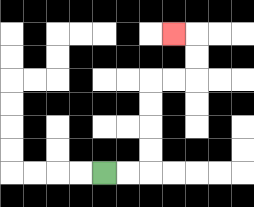{'start': '[4, 7]', 'end': '[7, 1]', 'path_directions': 'R,R,U,U,U,U,R,R,U,U,L', 'path_coordinates': '[[4, 7], [5, 7], [6, 7], [6, 6], [6, 5], [6, 4], [6, 3], [7, 3], [8, 3], [8, 2], [8, 1], [7, 1]]'}